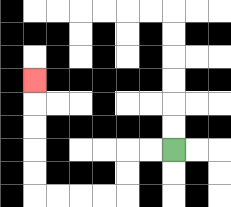{'start': '[7, 6]', 'end': '[1, 3]', 'path_directions': 'L,L,D,D,L,L,L,L,U,U,U,U,U', 'path_coordinates': '[[7, 6], [6, 6], [5, 6], [5, 7], [5, 8], [4, 8], [3, 8], [2, 8], [1, 8], [1, 7], [1, 6], [1, 5], [1, 4], [1, 3]]'}